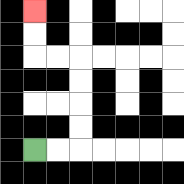{'start': '[1, 6]', 'end': '[1, 0]', 'path_directions': 'R,R,U,U,U,U,L,L,U,U', 'path_coordinates': '[[1, 6], [2, 6], [3, 6], [3, 5], [3, 4], [3, 3], [3, 2], [2, 2], [1, 2], [1, 1], [1, 0]]'}